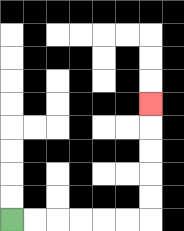{'start': '[0, 9]', 'end': '[6, 4]', 'path_directions': 'R,R,R,R,R,R,U,U,U,U,U', 'path_coordinates': '[[0, 9], [1, 9], [2, 9], [3, 9], [4, 9], [5, 9], [6, 9], [6, 8], [6, 7], [6, 6], [6, 5], [6, 4]]'}